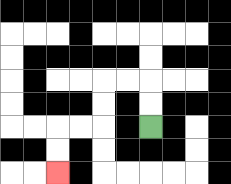{'start': '[6, 5]', 'end': '[2, 7]', 'path_directions': 'U,U,L,L,D,D,L,L,D,D', 'path_coordinates': '[[6, 5], [6, 4], [6, 3], [5, 3], [4, 3], [4, 4], [4, 5], [3, 5], [2, 5], [2, 6], [2, 7]]'}